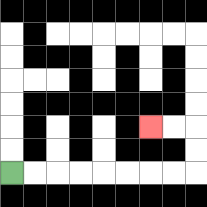{'start': '[0, 7]', 'end': '[6, 5]', 'path_directions': 'R,R,R,R,R,R,R,R,U,U,L,L', 'path_coordinates': '[[0, 7], [1, 7], [2, 7], [3, 7], [4, 7], [5, 7], [6, 7], [7, 7], [8, 7], [8, 6], [8, 5], [7, 5], [6, 5]]'}